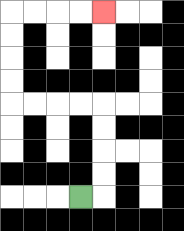{'start': '[3, 8]', 'end': '[4, 0]', 'path_directions': 'R,U,U,U,U,L,L,L,L,U,U,U,U,R,R,R,R', 'path_coordinates': '[[3, 8], [4, 8], [4, 7], [4, 6], [4, 5], [4, 4], [3, 4], [2, 4], [1, 4], [0, 4], [0, 3], [0, 2], [0, 1], [0, 0], [1, 0], [2, 0], [3, 0], [4, 0]]'}